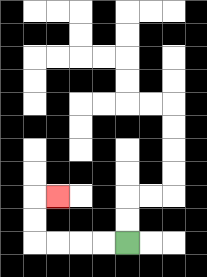{'start': '[5, 10]', 'end': '[2, 8]', 'path_directions': 'L,L,L,L,U,U,R', 'path_coordinates': '[[5, 10], [4, 10], [3, 10], [2, 10], [1, 10], [1, 9], [1, 8], [2, 8]]'}